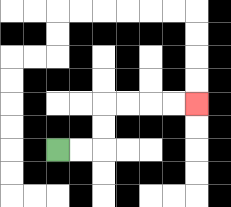{'start': '[2, 6]', 'end': '[8, 4]', 'path_directions': 'R,R,U,U,R,R,R,R', 'path_coordinates': '[[2, 6], [3, 6], [4, 6], [4, 5], [4, 4], [5, 4], [6, 4], [7, 4], [8, 4]]'}